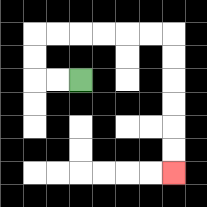{'start': '[3, 3]', 'end': '[7, 7]', 'path_directions': 'L,L,U,U,R,R,R,R,R,R,D,D,D,D,D,D', 'path_coordinates': '[[3, 3], [2, 3], [1, 3], [1, 2], [1, 1], [2, 1], [3, 1], [4, 1], [5, 1], [6, 1], [7, 1], [7, 2], [7, 3], [7, 4], [7, 5], [7, 6], [7, 7]]'}